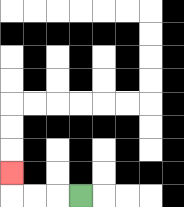{'start': '[3, 8]', 'end': '[0, 7]', 'path_directions': 'L,L,L,U', 'path_coordinates': '[[3, 8], [2, 8], [1, 8], [0, 8], [0, 7]]'}